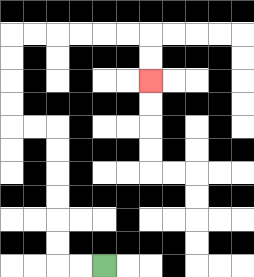{'start': '[4, 11]', 'end': '[6, 3]', 'path_directions': 'L,L,U,U,U,U,U,U,L,L,U,U,U,U,R,R,R,R,R,R,D,D', 'path_coordinates': '[[4, 11], [3, 11], [2, 11], [2, 10], [2, 9], [2, 8], [2, 7], [2, 6], [2, 5], [1, 5], [0, 5], [0, 4], [0, 3], [0, 2], [0, 1], [1, 1], [2, 1], [3, 1], [4, 1], [5, 1], [6, 1], [6, 2], [6, 3]]'}